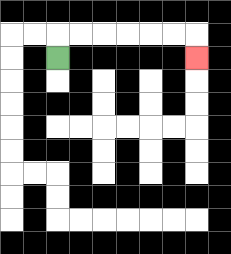{'start': '[2, 2]', 'end': '[8, 2]', 'path_directions': 'U,R,R,R,R,R,R,D', 'path_coordinates': '[[2, 2], [2, 1], [3, 1], [4, 1], [5, 1], [6, 1], [7, 1], [8, 1], [8, 2]]'}